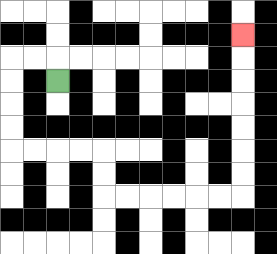{'start': '[2, 3]', 'end': '[10, 1]', 'path_directions': 'U,L,L,D,D,D,D,R,R,R,R,D,D,R,R,R,R,R,R,U,U,U,U,U,U,U', 'path_coordinates': '[[2, 3], [2, 2], [1, 2], [0, 2], [0, 3], [0, 4], [0, 5], [0, 6], [1, 6], [2, 6], [3, 6], [4, 6], [4, 7], [4, 8], [5, 8], [6, 8], [7, 8], [8, 8], [9, 8], [10, 8], [10, 7], [10, 6], [10, 5], [10, 4], [10, 3], [10, 2], [10, 1]]'}